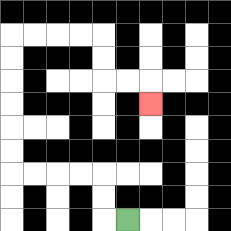{'start': '[5, 9]', 'end': '[6, 4]', 'path_directions': 'L,U,U,L,L,L,L,U,U,U,U,U,U,R,R,R,R,D,D,R,R,D', 'path_coordinates': '[[5, 9], [4, 9], [4, 8], [4, 7], [3, 7], [2, 7], [1, 7], [0, 7], [0, 6], [0, 5], [0, 4], [0, 3], [0, 2], [0, 1], [1, 1], [2, 1], [3, 1], [4, 1], [4, 2], [4, 3], [5, 3], [6, 3], [6, 4]]'}